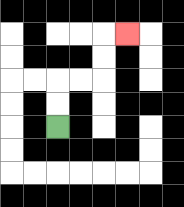{'start': '[2, 5]', 'end': '[5, 1]', 'path_directions': 'U,U,R,R,U,U,R', 'path_coordinates': '[[2, 5], [2, 4], [2, 3], [3, 3], [4, 3], [4, 2], [4, 1], [5, 1]]'}